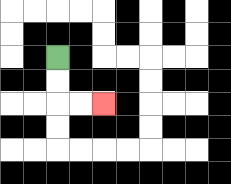{'start': '[2, 2]', 'end': '[4, 4]', 'path_directions': 'D,D,R,R', 'path_coordinates': '[[2, 2], [2, 3], [2, 4], [3, 4], [4, 4]]'}